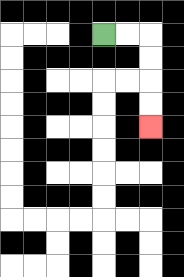{'start': '[4, 1]', 'end': '[6, 5]', 'path_directions': 'R,R,D,D,D,D', 'path_coordinates': '[[4, 1], [5, 1], [6, 1], [6, 2], [6, 3], [6, 4], [6, 5]]'}